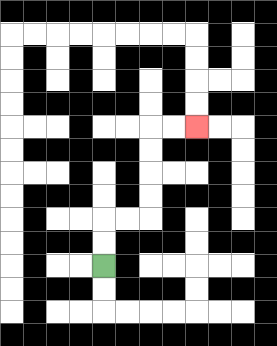{'start': '[4, 11]', 'end': '[8, 5]', 'path_directions': 'U,U,R,R,U,U,U,U,R,R', 'path_coordinates': '[[4, 11], [4, 10], [4, 9], [5, 9], [6, 9], [6, 8], [6, 7], [6, 6], [6, 5], [7, 5], [8, 5]]'}